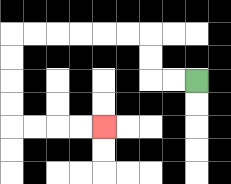{'start': '[8, 3]', 'end': '[4, 5]', 'path_directions': 'L,L,U,U,L,L,L,L,L,L,D,D,D,D,R,R,R,R', 'path_coordinates': '[[8, 3], [7, 3], [6, 3], [6, 2], [6, 1], [5, 1], [4, 1], [3, 1], [2, 1], [1, 1], [0, 1], [0, 2], [0, 3], [0, 4], [0, 5], [1, 5], [2, 5], [3, 5], [4, 5]]'}